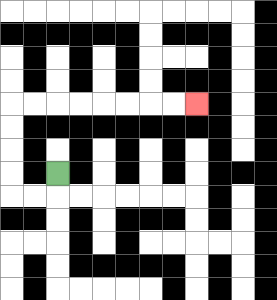{'start': '[2, 7]', 'end': '[8, 4]', 'path_directions': 'D,L,L,U,U,U,U,R,R,R,R,R,R,R,R', 'path_coordinates': '[[2, 7], [2, 8], [1, 8], [0, 8], [0, 7], [0, 6], [0, 5], [0, 4], [1, 4], [2, 4], [3, 4], [4, 4], [5, 4], [6, 4], [7, 4], [8, 4]]'}